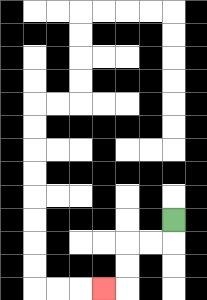{'start': '[7, 9]', 'end': '[4, 12]', 'path_directions': 'D,L,L,D,D,L', 'path_coordinates': '[[7, 9], [7, 10], [6, 10], [5, 10], [5, 11], [5, 12], [4, 12]]'}